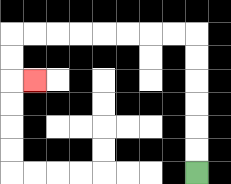{'start': '[8, 7]', 'end': '[1, 3]', 'path_directions': 'U,U,U,U,U,U,L,L,L,L,L,L,L,L,D,D,R', 'path_coordinates': '[[8, 7], [8, 6], [8, 5], [8, 4], [8, 3], [8, 2], [8, 1], [7, 1], [6, 1], [5, 1], [4, 1], [3, 1], [2, 1], [1, 1], [0, 1], [0, 2], [0, 3], [1, 3]]'}